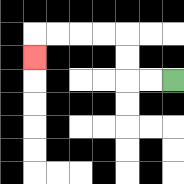{'start': '[7, 3]', 'end': '[1, 2]', 'path_directions': 'L,L,U,U,L,L,L,L,D', 'path_coordinates': '[[7, 3], [6, 3], [5, 3], [5, 2], [5, 1], [4, 1], [3, 1], [2, 1], [1, 1], [1, 2]]'}